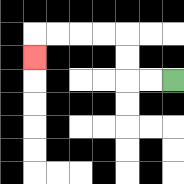{'start': '[7, 3]', 'end': '[1, 2]', 'path_directions': 'L,L,U,U,L,L,L,L,D', 'path_coordinates': '[[7, 3], [6, 3], [5, 3], [5, 2], [5, 1], [4, 1], [3, 1], [2, 1], [1, 1], [1, 2]]'}